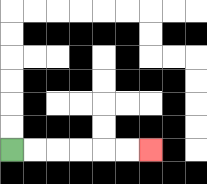{'start': '[0, 6]', 'end': '[6, 6]', 'path_directions': 'R,R,R,R,R,R', 'path_coordinates': '[[0, 6], [1, 6], [2, 6], [3, 6], [4, 6], [5, 6], [6, 6]]'}